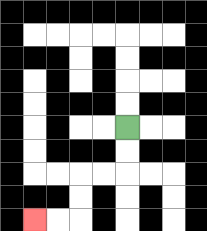{'start': '[5, 5]', 'end': '[1, 9]', 'path_directions': 'D,D,L,L,D,D,L,L', 'path_coordinates': '[[5, 5], [5, 6], [5, 7], [4, 7], [3, 7], [3, 8], [3, 9], [2, 9], [1, 9]]'}